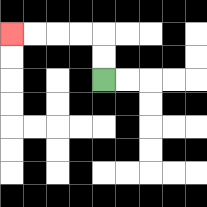{'start': '[4, 3]', 'end': '[0, 1]', 'path_directions': 'U,U,L,L,L,L', 'path_coordinates': '[[4, 3], [4, 2], [4, 1], [3, 1], [2, 1], [1, 1], [0, 1]]'}